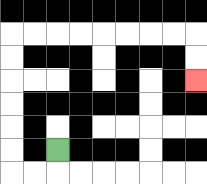{'start': '[2, 6]', 'end': '[8, 3]', 'path_directions': 'D,L,L,U,U,U,U,U,U,R,R,R,R,R,R,R,R,D,D', 'path_coordinates': '[[2, 6], [2, 7], [1, 7], [0, 7], [0, 6], [0, 5], [0, 4], [0, 3], [0, 2], [0, 1], [1, 1], [2, 1], [3, 1], [4, 1], [5, 1], [6, 1], [7, 1], [8, 1], [8, 2], [8, 3]]'}